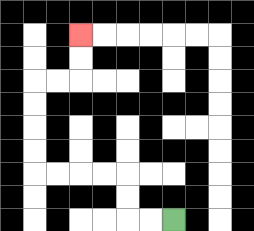{'start': '[7, 9]', 'end': '[3, 1]', 'path_directions': 'L,L,U,U,L,L,L,L,U,U,U,U,R,R,U,U', 'path_coordinates': '[[7, 9], [6, 9], [5, 9], [5, 8], [5, 7], [4, 7], [3, 7], [2, 7], [1, 7], [1, 6], [1, 5], [1, 4], [1, 3], [2, 3], [3, 3], [3, 2], [3, 1]]'}